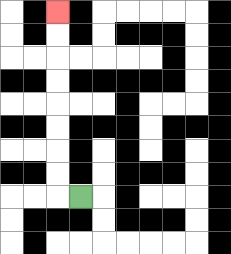{'start': '[3, 8]', 'end': '[2, 0]', 'path_directions': 'L,U,U,U,U,U,U,U,U', 'path_coordinates': '[[3, 8], [2, 8], [2, 7], [2, 6], [2, 5], [2, 4], [2, 3], [2, 2], [2, 1], [2, 0]]'}